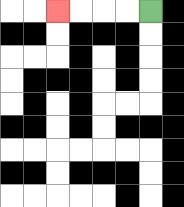{'start': '[6, 0]', 'end': '[2, 0]', 'path_directions': 'L,L,L,L', 'path_coordinates': '[[6, 0], [5, 0], [4, 0], [3, 0], [2, 0]]'}